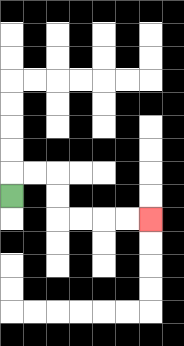{'start': '[0, 8]', 'end': '[6, 9]', 'path_directions': 'U,R,R,D,D,R,R,R,R', 'path_coordinates': '[[0, 8], [0, 7], [1, 7], [2, 7], [2, 8], [2, 9], [3, 9], [4, 9], [5, 9], [6, 9]]'}